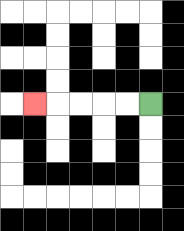{'start': '[6, 4]', 'end': '[1, 4]', 'path_directions': 'L,L,L,L,L', 'path_coordinates': '[[6, 4], [5, 4], [4, 4], [3, 4], [2, 4], [1, 4]]'}